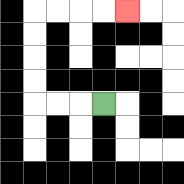{'start': '[4, 4]', 'end': '[5, 0]', 'path_directions': 'L,L,L,U,U,U,U,R,R,R,R', 'path_coordinates': '[[4, 4], [3, 4], [2, 4], [1, 4], [1, 3], [1, 2], [1, 1], [1, 0], [2, 0], [3, 0], [4, 0], [5, 0]]'}